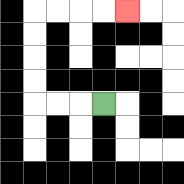{'start': '[4, 4]', 'end': '[5, 0]', 'path_directions': 'L,L,L,U,U,U,U,R,R,R,R', 'path_coordinates': '[[4, 4], [3, 4], [2, 4], [1, 4], [1, 3], [1, 2], [1, 1], [1, 0], [2, 0], [3, 0], [4, 0], [5, 0]]'}